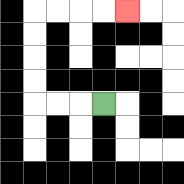{'start': '[4, 4]', 'end': '[5, 0]', 'path_directions': 'L,L,L,U,U,U,U,R,R,R,R', 'path_coordinates': '[[4, 4], [3, 4], [2, 4], [1, 4], [1, 3], [1, 2], [1, 1], [1, 0], [2, 0], [3, 0], [4, 0], [5, 0]]'}